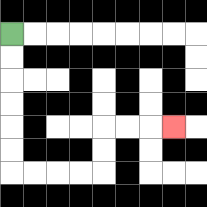{'start': '[0, 1]', 'end': '[7, 5]', 'path_directions': 'D,D,D,D,D,D,R,R,R,R,U,U,R,R,R', 'path_coordinates': '[[0, 1], [0, 2], [0, 3], [0, 4], [0, 5], [0, 6], [0, 7], [1, 7], [2, 7], [3, 7], [4, 7], [4, 6], [4, 5], [5, 5], [6, 5], [7, 5]]'}